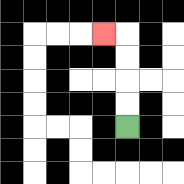{'start': '[5, 5]', 'end': '[4, 1]', 'path_directions': 'U,U,U,U,L', 'path_coordinates': '[[5, 5], [5, 4], [5, 3], [5, 2], [5, 1], [4, 1]]'}